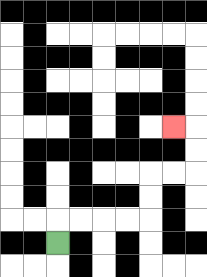{'start': '[2, 10]', 'end': '[7, 5]', 'path_directions': 'U,R,R,R,R,U,U,R,R,U,U,L', 'path_coordinates': '[[2, 10], [2, 9], [3, 9], [4, 9], [5, 9], [6, 9], [6, 8], [6, 7], [7, 7], [8, 7], [8, 6], [8, 5], [7, 5]]'}